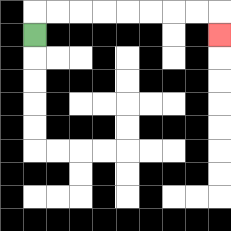{'start': '[1, 1]', 'end': '[9, 1]', 'path_directions': 'U,R,R,R,R,R,R,R,R,D', 'path_coordinates': '[[1, 1], [1, 0], [2, 0], [3, 0], [4, 0], [5, 0], [6, 0], [7, 0], [8, 0], [9, 0], [9, 1]]'}